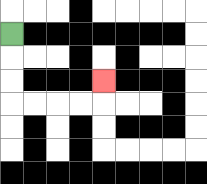{'start': '[0, 1]', 'end': '[4, 3]', 'path_directions': 'D,D,D,R,R,R,R,U', 'path_coordinates': '[[0, 1], [0, 2], [0, 3], [0, 4], [1, 4], [2, 4], [3, 4], [4, 4], [4, 3]]'}